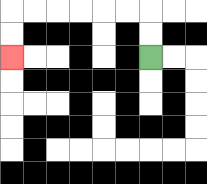{'start': '[6, 2]', 'end': '[0, 2]', 'path_directions': 'U,U,L,L,L,L,L,L,D,D', 'path_coordinates': '[[6, 2], [6, 1], [6, 0], [5, 0], [4, 0], [3, 0], [2, 0], [1, 0], [0, 0], [0, 1], [0, 2]]'}